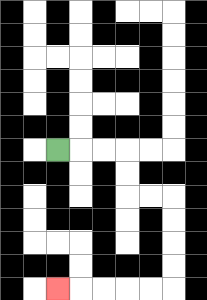{'start': '[2, 6]', 'end': '[2, 12]', 'path_directions': 'R,R,R,D,D,R,R,D,D,D,D,L,L,L,L,L', 'path_coordinates': '[[2, 6], [3, 6], [4, 6], [5, 6], [5, 7], [5, 8], [6, 8], [7, 8], [7, 9], [7, 10], [7, 11], [7, 12], [6, 12], [5, 12], [4, 12], [3, 12], [2, 12]]'}